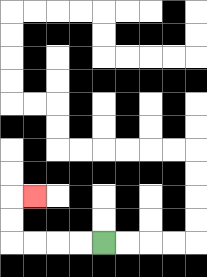{'start': '[4, 10]', 'end': '[1, 8]', 'path_directions': 'L,L,L,L,U,U,R', 'path_coordinates': '[[4, 10], [3, 10], [2, 10], [1, 10], [0, 10], [0, 9], [0, 8], [1, 8]]'}